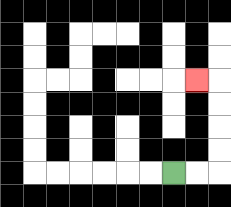{'start': '[7, 7]', 'end': '[8, 3]', 'path_directions': 'R,R,U,U,U,U,L', 'path_coordinates': '[[7, 7], [8, 7], [9, 7], [9, 6], [9, 5], [9, 4], [9, 3], [8, 3]]'}